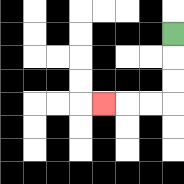{'start': '[7, 1]', 'end': '[4, 4]', 'path_directions': 'D,D,D,L,L,L', 'path_coordinates': '[[7, 1], [7, 2], [7, 3], [7, 4], [6, 4], [5, 4], [4, 4]]'}